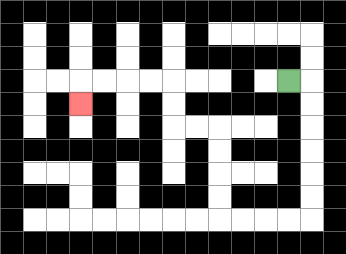{'start': '[12, 3]', 'end': '[3, 4]', 'path_directions': 'R,D,D,D,D,D,D,L,L,L,L,U,U,U,U,L,L,U,U,L,L,L,L,D', 'path_coordinates': '[[12, 3], [13, 3], [13, 4], [13, 5], [13, 6], [13, 7], [13, 8], [13, 9], [12, 9], [11, 9], [10, 9], [9, 9], [9, 8], [9, 7], [9, 6], [9, 5], [8, 5], [7, 5], [7, 4], [7, 3], [6, 3], [5, 3], [4, 3], [3, 3], [3, 4]]'}